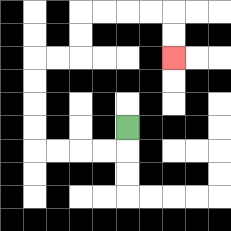{'start': '[5, 5]', 'end': '[7, 2]', 'path_directions': 'D,L,L,L,L,U,U,U,U,R,R,U,U,R,R,R,R,D,D', 'path_coordinates': '[[5, 5], [5, 6], [4, 6], [3, 6], [2, 6], [1, 6], [1, 5], [1, 4], [1, 3], [1, 2], [2, 2], [3, 2], [3, 1], [3, 0], [4, 0], [5, 0], [6, 0], [7, 0], [7, 1], [7, 2]]'}